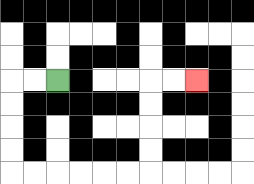{'start': '[2, 3]', 'end': '[8, 3]', 'path_directions': 'L,L,D,D,D,D,R,R,R,R,R,R,U,U,U,U,R,R', 'path_coordinates': '[[2, 3], [1, 3], [0, 3], [0, 4], [0, 5], [0, 6], [0, 7], [1, 7], [2, 7], [3, 7], [4, 7], [5, 7], [6, 7], [6, 6], [6, 5], [6, 4], [6, 3], [7, 3], [8, 3]]'}